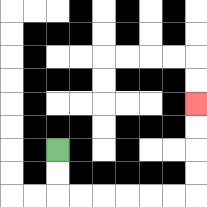{'start': '[2, 6]', 'end': '[8, 4]', 'path_directions': 'D,D,R,R,R,R,R,R,U,U,U,U', 'path_coordinates': '[[2, 6], [2, 7], [2, 8], [3, 8], [4, 8], [5, 8], [6, 8], [7, 8], [8, 8], [8, 7], [8, 6], [8, 5], [8, 4]]'}